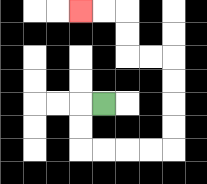{'start': '[4, 4]', 'end': '[3, 0]', 'path_directions': 'L,D,D,R,R,R,R,U,U,U,U,L,L,U,U,L,L', 'path_coordinates': '[[4, 4], [3, 4], [3, 5], [3, 6], [4, 6], [5, 6], [6, 6], [7, 6], [7, 5], [7, 4], [7, 3], [7, 2], [6, 2], [5, 2], [5, 1], [5, 0], [4, 0], [3, 0]]'}